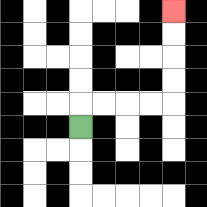{'start': '[3, 5]', 'end': '[7, 0]', 'path_directions': 'U,R,R,R,R,U,U,U,U', 'path_coordinates': '[[3, 5], [3, 4], [4, 4], [5, 4], [6, 4], [7, 4], [7, 3], [7, 2], [7, 1], [7, 0]]'}